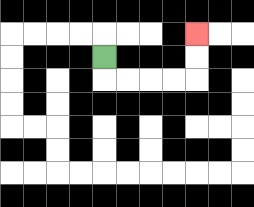{'start': '[4, 2]', 'end': '[8, 1]', 'path_directions': 'D,R,R,R,R,U,U', 'path_coordinates': '[[4, 2], [4, 3], [5, 3], [6, 3], [7, 3], [8, 3], [8, 2], [8, 1]]'}